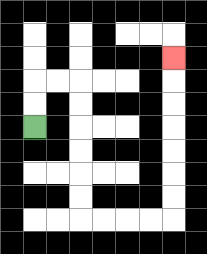{'start': '[1, 5]', 'end': '[7, 2]', 'path_directions': 'U,U,R,R,D,D,D,D,D,D,R,R,R,R,U,U,U,U,U,U,U', 'path_coordinates': '[[1, 5], [1, 4], [1, 3], [2, 3], [3, 3], [3, 4], [3, 5], [3, 6], [3, 7], [3, 8], [3, 9], [4, 9], [5, 9], [6, 9], [7, 9], [7, 8], [7, 7], [7, 6], [7, 5], [7, 4], [7, 3], [7, 2]]'}